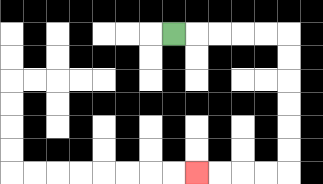{'start': '[7, 1]', 'end': '[8, 7]', 'path_directions': 'R,R,R,R,R,D,D,D,D,D,D,L,L,L,L', 'path_coordinates': '[[7, 1], [8, 1], [9, 1], [10, 1], [11, 1], [12, 1], [12, 2], [12, 3], [12, 4], [12, 5], [12, 6], [12, 7], [11, 7], [10, 7], [9, 7], [8, 7]]'}